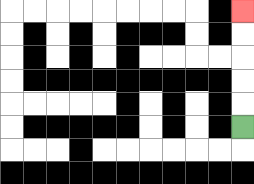{'start': '[10, 5]', 'end': '[10, 0]', 'path_directions': 'U,U,U,U,U', 'path_coordinates': '[[10, 5], [10, 4], [10, 3], [10, 2], [10, 1], [10, 0]]'}